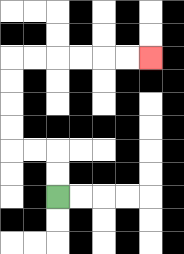{'start': '[2, 8]', 'end': '[6, 2]', 'path_directions': 'U,U,L,L,U,U,U,U,R,R,R,R,R,R', 'path_coordinates': '[[2, 8], [2, 7], [2, 6], [1, 6], [0, 6], [0, 5], [0, 4], [0, 3], [0, 2], [1, 2], [2, 2], [3, 2], [4, 2], [5, 2], [6, 2]]'}